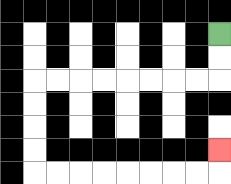{'start': '[9, 1]', 'end': '[9, 6]', 'path_directions': 'D,D,L,L,L,L,L,L,L,L,D,D,D,D,R,R,R,R,R,R,R,R,U', 'path_coordinates': '[[9, 1], [9, 2], [9, 3], [8, 3], [7, 3], [6, 3], [5, 3], [4, 3], [3, 3], [2, 3], [1, 3], [1, 4], [1, 5], [1, 6], [1, 7], [2, 7], [3, 7], [4, 7], [5, 7], [6, 7], [7, 7], [8, 7], [9, 7], [9, 6]]'}